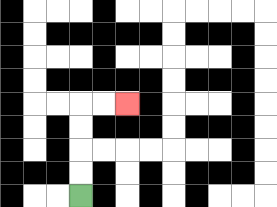{'start': '[3, 8]', 'end': '[5, 4]', 'path_directions': 'U,U,U,U,R,R', 'path_coordinates': '[[3, 8], [3, 7], [3, 6], [3, 5], [3, 4], [4, 4], [5, 4]]'}